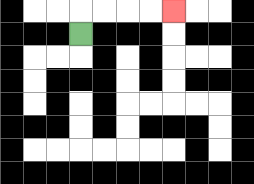{'start': '[3, 1]', 'end': '[7, 0]', 'path_directions': 'U,R,R,R,R', 'path_coordinates': '[[3, 1], [3, 0], [4, 0], [5, 0], [6, 0], [7, 0]]'}